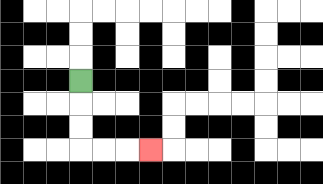{'start': '[3, 3]', 'end': '[6, 6]', 'path_directions': 'D,D,D,R,R,R', 'path_coordinates': '[[3, 3], [3, 4], [3, 5], [3, 6], [4, 6], [5, 6], [6, 6]]'}